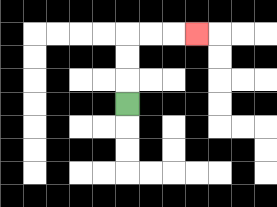{'start': '[5, 4]', 'end': '[8, 1]', 'path_directions': 'U,U,U,R,R,R', 'path_coordinates': '[[5, 4], [5, 3], [5, 2], [5, 1], [6, 1], [7, 1], [8, 1]]'}